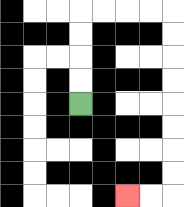{'start': '[3, 4]', 'end': '[5, 8]', 'path_directions': 'U,U,U,U,R,R,R,R,D,D,D,D,D,D,D,D,L,L', 'path_coordinates': '[[3, 4], [3, 3], [3, 2], [3, 1], [3, 0], [4, 0], [5, 0], [6, 0], [7, 0], [7, 1], [7, 2], [7, 3], [7, 4], [7, 5], [7, 6], [7, 7], [7, 8], [6, 8], [5, 8]]'}